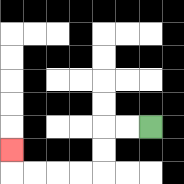{'start': '[6, 5]', 'end': '[0, 6]', 'path_directions': 'L,L,D,D,L,L,L,L,U', 'path_coordinates': '[[6, 5], [5, 5], [4, 5], [4, 6], [4, 7], [3, 7], [2, 7], [1, 7], [0, 7], [0, 6]]'}